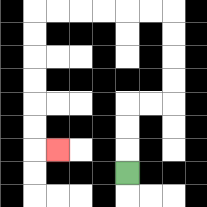{'start': '[5, 7]', 'end': '[2, 6]', 'path_directions': 'U,U,U,R,R,U,U,U,U,L,L,L,L,L,L,D,D,D,D,D,D,R', 'path_coordinates': '[[5, 7], [5, 6], [5, 5], [5, 4], [6, 4], [7, 4], [7, 3], [7, 2], [7, 1], [7, 0], [6, 0], [5, 0], [4, 0], [3, 0], [2, 0], [1, 0], [1, 1], [1, 2], [1, 3], [1, 4], [1, 5], [1, 6], [2, 6]]'}